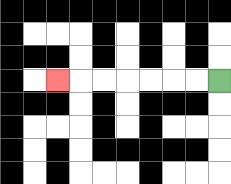{'start': '[9, 3]', 'end': '[2, 3]', 'path_directions': 'L,L,L,L,L,L,L', 'path_coordinates': '[[9, 3], [8, 3], [7, 3], [6, 3], [5, 3], [4, 3], [3, 3], [2, 3]]'}